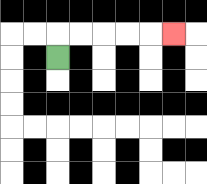{'start': '[2, 2]', 'end': '[7, 1]', 'path_directions': 'U,R,R,R,R,R', 'path_coordinates': '[[2, 2], [2, 1], [3, 1], [4, 1], [5, 1], [6, 1], [7, 1]]'}